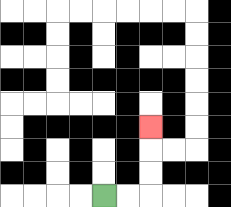{'start': '[4, 8]', 'end': '[6, 5]', 'path_directions': 'R,R,U,U,U', 'path_coordinates': '[[4, 8], [5, 8], [6, 8], [6, 7], [6, 6], [6, 5]]'}